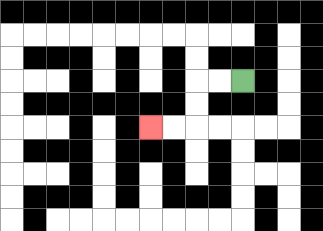{'start': '[10, 3]', 'end': '[6, 5]', 'path_directions': 'L,L,D,D,L,L', 'path_coordinates': '[[10, 3], [9, 3], [8, 3], [8, 4], [8, 5], [7, 5], [6, 5]]'}